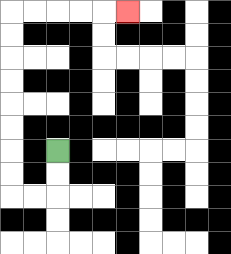{'start': '[2, 6]', 'end': '[5, 0]', 'path_directions': 'D,D,L,L,U,U,U,U,U,U,U,U,R,R,R,R,R', 'path_coordinates': '[[2, 6], [2, 7], [2, 8], [1, 8], [0, 8], [0, 7], [0, 6], [0, 5], [0, 4], [0, 3], [0, 2], [0, 1], [0, 0], [1, 0], [2, 0], [3, 0], [4, 0], [5, 0]]'}